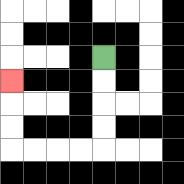{'start': '[4, 2]', 'end': '[0, 3]', 'path_directions': 'D,D,D,D,L,L,L,L,U,U,U', 'path_coordinates': '[[4, 2], [4, 3], [4, 4], [4, 5], [4, 6], [3, 6], [2, 6], [1, 6], [0, 6], [0, 5], [0, 4], [0, 3]]'}